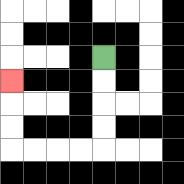{'start': '[4, 2]', 'end': '[0, 3]', 'path_directions': 'D,D,D,D,L,L,L,L,U,U,U', 'path_coordinates': '[[4, 2], [4, 3], [4, 4], [4, 5], [4, 6], [3, 6], [2, 6], [1, 6], [0, 6], [0, 5], [0, 4], [0, 3]]'}